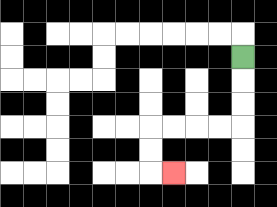{'start': '[10, 2]', 'end': '[7, 7]', 'path_directions': 'D,D,D,L,L,L,L,D,D,R', 'path_coordinates': '[[10, 2], [10, 3], [10, 4], [10, 5], [9, 5], [8, 5], [7, 5], [6, 5], [6, 6], [6, 7], [7, 7]]'}